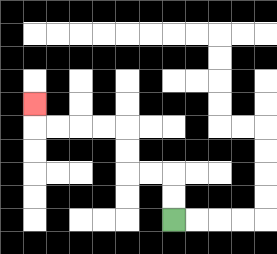{'start': '[7, 9]', 'end': '[1, 4]', 'path_directions': 'U,U,L,L,U,U,L,L,L,L,U', 'path_coordinates': '[[7, 9], [7, 8], [7, 7], [6, 7], [5, 7], [5, 6], [5, 5], [4, 5], [3, 5], [2, 5], [1, 5], [1, 4]]'}